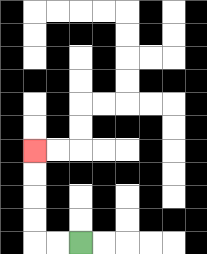{'start': '[3, 10]', 'end': '[1, 6]', 'path_directions': 'L,L,U,U,U,U', 'path_coordinates': '[[3, 10], [2, 10], [1, 10], [1, 9], [1, 8], [1, 7], [1, 6]]'}